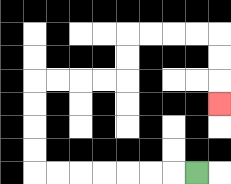{'start': '[8, 7]', 'end': '[9, 4]', 'path_directions': 'L,L,L,L,L,L,L,U,U,U,U,R,R,R,R,U,U,R,R,R,R,D,D,D', 'path_coordinates': '[[8, 7], [7, 7], [6, 7], [5, 7], [4, 7], [3, 7], [2, 7], [1, 7], [1, 6], [1, 5], [1, 4], [1, 3], [2, 3], [3, 3], [4, 3], [5, 3], [5, 2], [5, 1], [6, 1], [7, 1], [8, 1], [9, 1], [9, 2], [9, 3], [9, 4]]'}